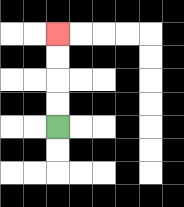{'start': '[2, 5]', 'end': '[2, 1]', 'path_directions': 'U,U,U,U', 'path_coordinates': '[[2, 5], [2, 4], [2, 3], [2, 2], [2, 1]]'}